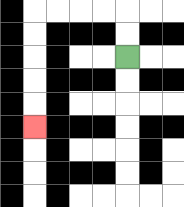{'start': '[5, 2]', 'end': '[1, 5]', 'path_directions': 'U,U,L,L,L,L,D,D,D,D,D', 'path_coordinates': '[[5, 2], [5, 1], [5, 0], [4, 0], [3, 0], [2, 0], [1, 0], [1, 1], [1, 2], [1, 3], [1, 4], [1, 5]]'}